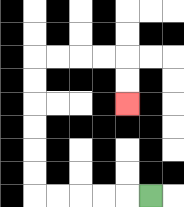{'start': '[6, 8]', 'end': '[5, 4]', 'path_directions': 'L,L,L,L,L,U,U,U,U,U,U,R,R,R,R,D,D', 'path_coordinates': '[[6, 8], [5, 8], [4, 8], [3, 8], [2, 8], [1, 8], [1, 7], [1, 6], [1, 5], [1, 4], [1, 3], [1, 2], [2, 2], [3, 2], [4, 2], [5, 2], [5, 3], [5, 4]]'}